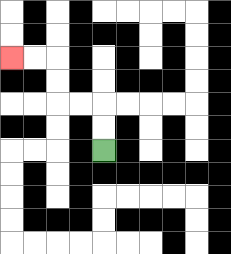{'start': '[4, 6]', 'end': '[0, 2]', 'path_directions': 'U,U,L,L,U,U,L,L', 'path_coordinates': '[[4, 6], [4, 5], [4, 4], [3, 4], [2, 4], [2, 3], [2, 2], [1, 2], [0, 2]]'}